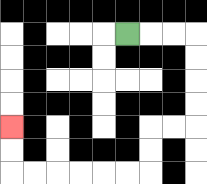{'start': '[5, 1]', 'end': '[0, 5]', 'path_directions': 'R,R,R,D,D,D,D,L,L,D,D,L,L,L,L,L,L,U,U', 'path_coordinates': '[[5, 1], [6, 1], [7, 1], [8, 1], [8, 2], [8, 3], [8, 4], [8, 5], [7, 5], [6, 5], [6, 6], [6, 7], [5, 7], [4, 7], [3, 7], [2, 7], [1, 7], [0, 7], [0, 6], [0, 5]]'}